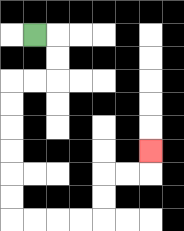{'start': '[1, 1]', 'end': '[6, 6]', 'path_directions': 'R,D,D,L,L,D,D,D,D,D,D,R,R,R,R,U,U,R,R,U', 'path_coordinates': '[[1, 1], [2, 1], [2, 2], [2, 3], [1, 3], [0, 3], [0, 4], [0, 5], [0, 6], [0, 7], [0, 8], [0, 9], [1, 9], [2, 9], [3, 9], [4, 9], [4, 8], [4, 7], [5, 7], [6, 7], [6, 6]]'}